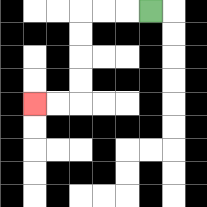{'start': '[6, 0]', 'end': '[1, 4]', 'path_directions': 'L,L,L,D,D,D,D,L,L', 'path_coordinates': '[[6, 0], [5, 0], [4, 0], [3, 0], [3, 1], [3, 2], [3, 3], [3, 4], [2, 4], [1, 4]]'}